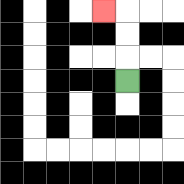{'start': '[5, 3]', 'end': '[4, 0]', 'path_directions': 'U,U,U,L', 'path_coordinates': '[[5, 3], [5, 2], [5, 1], [5, 0], [4, 0]]'}